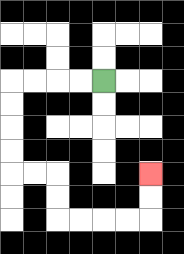{'start': '[4, 3]', 'end': '[6, 7]', 'path_directions': 'L,L,L,L,D,D,D,D,R,R,D,D,R,R,R,R,U,U', 'path_coordinates': '[[4, 3], [3, 3], [2, 3], [1, 3], [0, 3], [0, 4], [0, 5], [0, 6], [0, 7], [1, 7], [2, 7], [2, 8], [2, 9], [3, 9], [4, 9], [5, 9], [6, 9], [6, 8], [6, 7]]'}